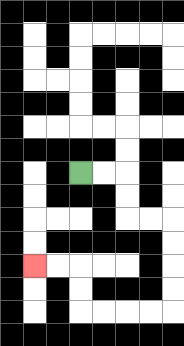{'start': '[3, 7]', 'end': '[1, 11]', 'path_directions': 'R,R,D,D,R,R,D,D,D,D,L,L,L,L,U,U,L,L', 'path_coordinates': '[[3, 7], [4, 7], [5, 7], [5, 8], [5, 9], [6, 9], [7, 9], [7, 10], [7, 11], [7, 12], [7, 13], [6, 13], [5, 13], [4, 13], [3, 13], [3, 12], [3, 11], [2, 11], [1, 11]]'}